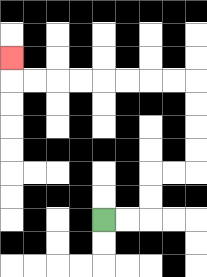{'start': '[4, 9]', 'end': '[0, 2]', 'path_directions': 'R,R,U,U,R,R,U,U,U,U,L,L,L,L,L,L,L,L,U', 'path_coordinates': '[[4, 9], [5, 9], [6, 9], [6, 8], [6, 7], [7, 7], [8, 7], [8, 6], [8, 5], [8, 4], [8, 3], [7, 3], [6, 3], [5, 3], [4, 3], [3, 3], [2, 3], [1, 3], [0, 3], [0, 2]]'}